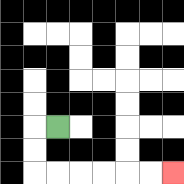{'start': '[2, 5]', 'end': '[7, 7]', 'path_directions': 'L,D,D,R,R,R,R,R,R', 'path_coordinates': '[[2, 5], [1, 5], [1, 6], [1, 7], [2, 7], [3, 7], [4, 7], [5, 7], [6, 7], [7, 7]]'}